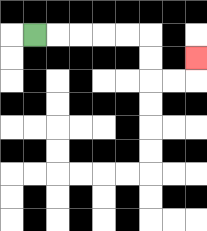{'start': '[1, 1]', 'end': '[8, 2]', 'path_directions': 'R,R,R,R,R,D,D,R,R,U', 'path_coordinates': '[[1, 1], [2, 1], [3, 1], [4, 1], [5, 1], [6, 1], [6, 2], [6, 3], [7, 3], [8, 3], [8, 2]]'}